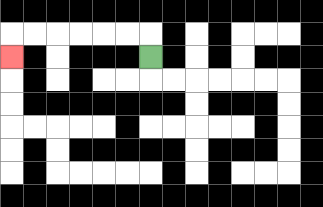{'start': '[6, 2]', 'end': '[0, 2]', 'path_directions': 'U,L,L,L,L,L,L,D', 'path_coordinates': '[[6, 2], [6, 1], [5, 1], [4, 1], [3, 1], [2, 1], [1, 1], [0, 1], [0, 2]]'}